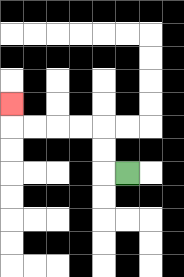{'start': '[5, 7]', 'end': '[0, 4]', 'path_directions': 'L,U,U,L,L,L,L,U', 'path_coordinates': '[[5, 7], [4, 7], [4, 6], [4, 5], [3, 5], [2, 5], [1, 5], [0, 5], [0, 4]]'}